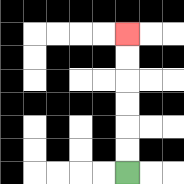{'start': '[5, 7]', 'end': '[5, 1]', 'path_directions': 'U,U,U,U,U,U', 'path_coordinates': '[[5, 7], [5, 6], [5, 5], [5, 4], [5, 3], [5, 2], [5, 1]]'}